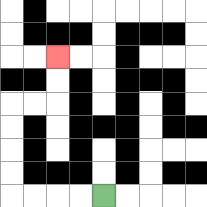{'start': '[4, 8]', 'end': '[2, 2]', 'path_directions': 'L,L,L,L,U,U,U,U,R,R,U,U', 'path_coordinates': '[[4, 8], [3, 8], [2, 8], [1, 8], [0, 8], [0, 7], [0, 6], [0, 5], [0, 4], [1, 4], [2, 4], [2, 3], [2, 2]]'}